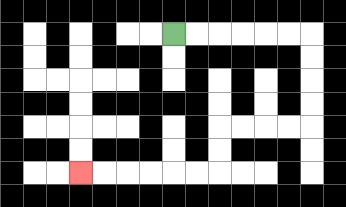{'start': '[7, 1]', 'end': '[3, 7]', 'path_directions': 'R,R,R,R,R,R,D,D,D,D,L,L,L,L,D,D,L,L,L,L,L,L', 'path_coordinates': '[[7, 1], [8, 1], [9, 1], [10, 1], [11, 1], [12, 1], [13, 1], [13, 2], [13, 3], [13, 4], [13, 5], [12, 5], [11, 5], [10, 5], [9, 5], [9, 6], [9, 7], [8, 7], [7, 7], [6, 7], [5, 7], [4, 7], [3, 7]]'}